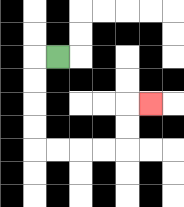{'start': '[2, 2]', 'end': '[6, 4]', 'path_directions': 'L,D,D,D,D,R,R,R,R,U,U,R', 'path_coordinates': '[[2, 2], [1, 2], [1, 3], [1, 4], [1, 5], [1, 6], [2, 6], [3, 6], [4, 6], [5, 6], [5, 5], [5, 4], [6, 4]]'}